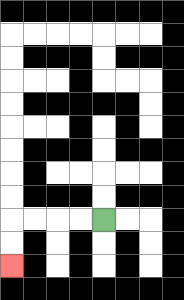{'start': '[4, 9]', 'end': '[0, 11]', 'path_directions': 'L,L,L,L,D,D', 'path_coordinates': '[[4, 9], [3, 9], [2, 9], [1, 9], [0, 9], [0, 10], [0, 11]]'}